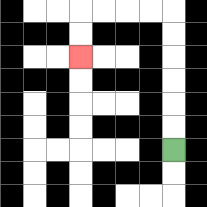{'start': '[7, 6]', 'end': '[3, 2]', 'path_directions': 'U,U,U,U,U,U,L,L,L,L,D,D', 'path_coordinates': '[[7, 6], [7, 5], [7, 4], [7, 3], [7, 2], [7, 1], [7, 0], [6, 0], [5, 0], [4, 0], [3, 0], [3, 1], [3, 2]]'}